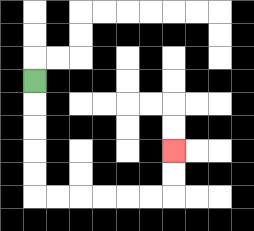{'start': '[1, 3]', 'end': '[7, 6]', 'path_directions': 'D,D,D,D,D,R,R,R,R,R,R,U,U', 'path_coordinates': '[[1, 3], [1, 4], [1, 5], [1, 6], [1, 7], [1, 8], [2, 8], [3, 8], [4, 8], [5, 8], [6, 8], [7, 8], [7, 7], [7, 6]]'}